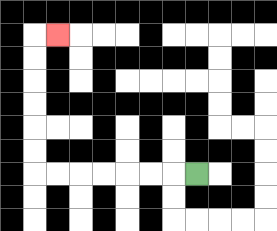{'start': '[8, 7]', 'end': '[2, 1]', 'path_directions': 'L,L,L,L,L,L,L,U,U,U,U,U,U,R', 'path_coordinates': '[[8, 7], [7, 7], [6, 7], [5, 7], [4, 7], [3, 7], [2, 7], [1, 7], [1, 6], [1, 5], [1, 4], [1, 3], [1, 2], [1, 1], [2, 1]]'}